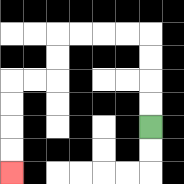{'start': '[6, 5]', 'end': '[0, 7]', 'path_directions': 'U,U,U,U,L,L,L,L,D,D,L,L,D,D,D,D', 'path_coordinates': '[[6, 5], [6, 4], [6, 3], [6, 2], [6, 1], [5, 1], [4, 1], [3, 1], [2, 1], [2, 2], [2, 3], [1, 3], [0, 3], [0, 4], [0, 5], [0, 6], [0, 7]]'}